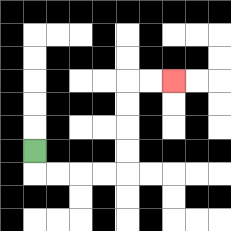{'start': '[1, 6]', 'end': '[7, 3]', 'path_directions': 'D,R,R,R,R,U,U,U,U,R,R', 'path_coordinates': '[[1, 6], [1, 7], [2, 7], [3, 7], [4, 7], [5, 7], [5, 6], [5, 5], [5, 4], [5, 3], [6, 3], [7, 3]]'}